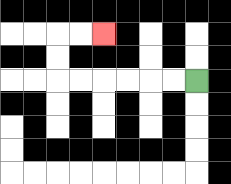{'start': '[8, 3]', 'end': '[4, 1]', 'path_directions': 'L,L,L,L,L,L,U,U,R,R', 'path_coordinates': '[[8, 3], [7, 3], [6, 3], [5, 3], [4, 3], [3, 3], [2, 3], [2, 2], [2, 1], [3, 1], [4, 1]]'}